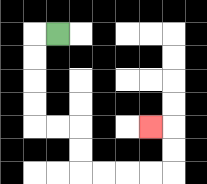{'start': '[2, 1]', 'end': '[6, 5]', 'path_directions': 'L,D,D,D,D,R,R,D,D,R,R,R,R,U,U,L', 'path_coordinates': '[[2, 1], [1, 1], [1, 2], [1, 3], [1, 4], [1, 5], [2, 5], [3, 5], [3, 6], [3, 7], [4, 7], [5, 7], [6, 7], [7, 7], [7, 6], [7, 5], [6, 5]]'}